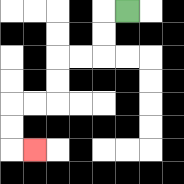{'start': '[5, 0]', 'end': '[1, 6]', 'path_directions': 'L,D,D,L,L,D,D,L,L,D,D,R', 'path_coordinates': '[[5, 0], [4, 0], [4, 1], [4, 2], [3, 2], [2, 2], [2, 3], [2, 4], [1, 4], [0, 4], [0, 5], [0, 6], [1, 6]]'}